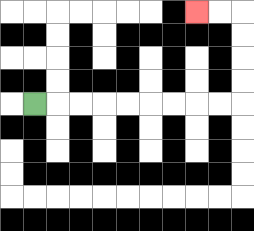{'start': '[1, 4]', 'end': '[8, 0]', 'path_directions': 'R,R,R,R,R,R,R,R,R,U,U,U,U,L,L', 'path_coordinates': '[[1, 4], [2, 4], [3, 4], [4, 4], [5, 4], [6, 4], [7, 4], [8, 4], [9, 4], [10, 4], [10, 3], [10, 2], [10, 1], [10, 0], [9, 0], [8, 0]]'}